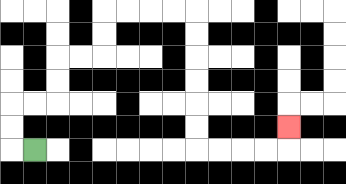{'start': '[1, 6]', 'end': '[12, 5]', 'path_directions': 'L,U,U,R,R,U,U,R,R,U,U,R,R,R,R,D,D,D,D,D,D,R,R,R,R,U', 'path_coordinates': '[[1, 6], [0, 6], [0, 5], [0, 4], [1, 4], [2, 4], [2, 3], [2, 2], [3, 2], [4, 2], [4, 1], [4, 0], [5, 0], [6, 0], [7, 0], [8, 0], [8, 1], [8, 2], [8, 3], [8, 4], [8, 5], [8, 6], [9, 6], [10, 6], [11, 6], [12, 6], [12, 5]]'}